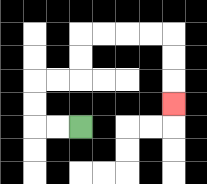{'start': '[3, 5]', 'end': '[7, 4]', 'path_directions': 'L,L,U,U,R,R,U,U,R,R,R,R,D,D,D', 'path_coordinates': '[[3, 5], [2, 5], [1, 5], [1, 4], [1, 3], [2, 3], [3, 3], [3, 2], [3, 1], [4, 1], [5, 1], [6, 1], [7, 1], [7, 2], [7, 3], [7, 4]]'}